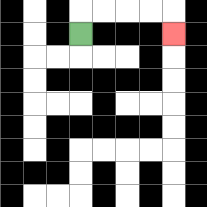{'start': '[3, 1]', 'end': '[7, 1]', 'path_directions': 'U,R,R,R,R,D', 'path_coordinates': '[[3, 1], [3, 0], [4, 0], [5, 0], [6, 0], [7, 0], [7, 1]]'}